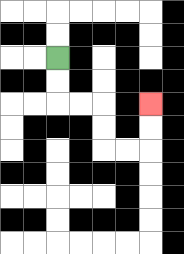{'start': '[2, 2]', 'end': '[6, 4]', 'path_directions': 'D,D,R,R,D,D,R,R,U,U', 'path_coordinates': '[[2, 2], [2, 3], [2, 4], [3, 4], [4, 4], [4, 5], [4, 6], [5, 6], [6, 6], [6, 5], [6, 4]]'}